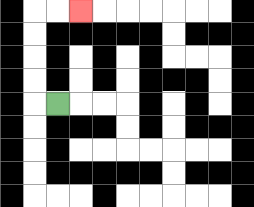{'start': '[2, 4]', 'end': '[3, 0]', 'path_directions': 'L,U,U,U,U,R,R', 'path_coordinates': '[[2, 4], [1, 4], [1, 3], [1, 2], [1, 1], [1, 0], [2, 0], [3, 0]]'}